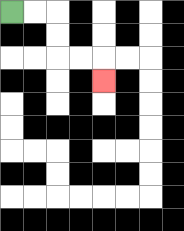{'start': '[0, 0]', 'end': '[4, 3]', 'path_directions': 'R,R,D,D,R,R,D', 'path_coordinates': '[[0, 0], [1, 0], [2, 0], [2, 1], [2, 2], [3, 2], [4, 2], [4, 3]]'}